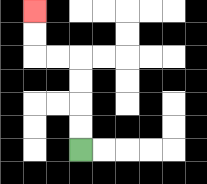{'start': '[3, 6]', 'end': '[1, 0]', 'path_directions': 'U,U,U,U,L,L,U,U', 'path_coordinates': '[[3, 6], [3, 5], [3, 4], [3, 3], [3, 2], [2, 2], [1, 2], [1, 1], [1, 0]]'}